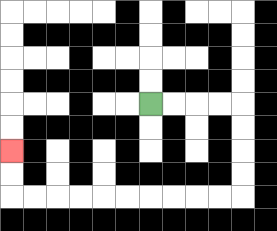{'start': '[6, 4]', 'end': '[0, 6]', 'path_directions': 'R,R,R,R,D,D,D,D,L,L,L,L,L,L,L,L,L,L,U,U', 'path_coordinates': '[[6, 4], [7, 4], [8, 4], [9, 4], [10, 4], [10, 5], [10, 6], [10, 7], [10, 8], [9, 8], [8, 8], [7, 8], [6, 8], [5, 8], [4, 8], [3, 8], [2, 8], [1, 8], [0, 8], [0, 7], [0, 6]]'}